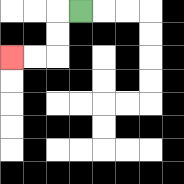{'start': '[3, 0]', 'end': '[0, 2]', 'path_directions': 'L,D,D,L,L', 'path_coordinates': '[[3, 0], [2, 0], [2, 1], [2, 2], [1, 2], [0, 2]]'}